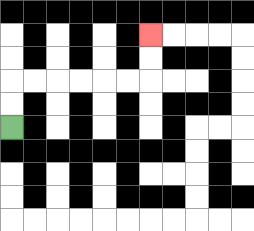{'start': '[0, 5]', 'end': '[6, 1]', 'path_directions': 'U,U,R,R,R,R,R,R,U,U', 'path_coordinates': '[[0, 5], [0, 4], [0, 3], [1, 3], [2, 3], [3, 3], [4, 3], [5, 3], [6, 3], [6, 2], [6, 1]]'}